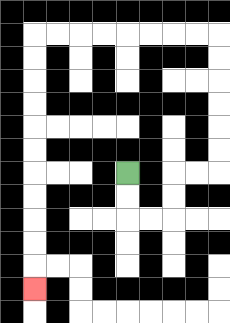{'start': '[5, 7]', 'end': '[1, 12]', 'path_directions': 'D,D,R,R,U,U,R,R,U,U,U,U,U,U,L,L,L,L,L,L,L,L,D,D,D,D,D,D,D,D,D,D,D', 'path_coordinates': '[[5, 7], [5, 8], [5, 9], [6, 9], [7, 9], [7, 8], [7, 7], [8, 7], [9, 7], [9, 6], [9, 5], [9, 4], [9, 3], [9, 2], [9, 1], [8, 1], [7, 1], [6, 1], [5, 1], [4, 1], [3, 1], [2, 1], [1, 1], [1, 2], [1, 3], [1, 4], [1, 5], [1, 6], [1, 7], [1, 8], [1, 9], [1, 10], [1, 11], [1, 12]]'}